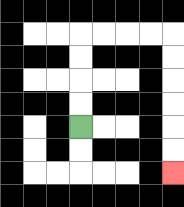{'start': '[3, 5]', 'end': '[7, 7]', 'path_directions': 'U,U,U,U,R,R,R,R,D,D,D,D,D,D', 'path_coordinates': '[[3, 5], [3, 4], [3, 3], [3, 2], [3, 1], [4, 1], [5, 1], [6, 1], [7, 1], [7, 2], [7, 3], [7, 4], [7, 5], [7, 6], [7, 7]]'}